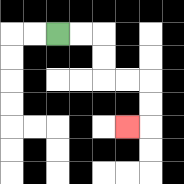{'start': '[2, 1]', 'end': '[5, 5]', 'path_directions': 'R,R,D,D,R,R,D,D,L', 'path_coordinates': '[[2, 1], [3, 1], [4, 1], [4, 2], [4, 3], [5, 3], [6, 3], [6, 4], [6, 5], [5, 5]]'}